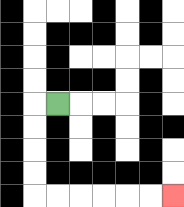{'start': '[2, 4]', 'end': '[7, 8]', 'path_directions': 'L,D,D,D,D,R,R,R,R,R,R', 'path_coordinates': '[[2, 4], [1, 4], [1, 5], [1, 6], [1, 7], [1, 8], [2, 8], [3, 8], [4, 8], [5, 8], [6, 8], [7, 8]]'}